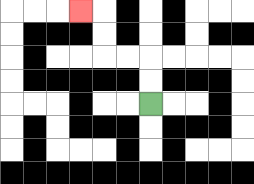{'start': '[6, 4]', 'end': '[3, 0]', 'path_directions': 'U,U,L,L,U,U,L', 'path_coordinates': '[[6, 4], [6, 3], [6, 2], [5, 2], [4, 2], [4, 1], [4, 0], [3, 0]]'}